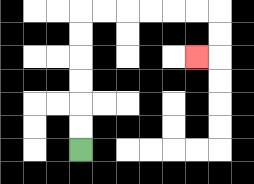{'start': '[3, 6]', 'end': '[8, 2]', 'path_directions': 'U,U,U,U,U,U,R,R,R,R,R,R,D,D,L', 'path_coordinates': '[[3, 6], [3, 5], [3, 4], [3, 3], [3, 2], [3, 1], [3, 0], [4, 0], [5, 0], [6, 0], [7, 0], [8, 0], [9, 0], [9, 1], [9, 2], [8, 2]]'}